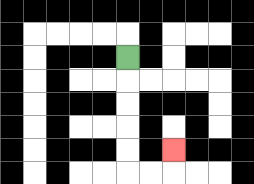{'start': '[5, 2]', 'end': '[7, 6]', 'path_directions': 'D,D,D,D,D,R,R,U', 'path_coordinates': '[[5, 2], [5, 3], [5, 4], [5, 5], [5, 6], [5, 7], [6, 7], [7, 7], [7, 6]]'}